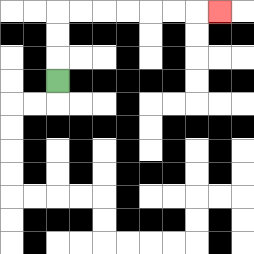{'start': '[2, 3]', 'end': '[9, 0]', 'path_directions': 'U,U,U,R,R,R,R,R,R,R', 'path_coordinates': '[[2, 3], [2, 2], [2, 1], [2, 0], [3, 0], [4, 0], [5, 0], [6, 0], [7, 0], [8, 0], [9, 0]]'}